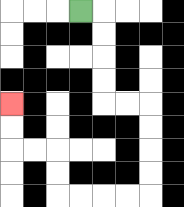{'start': '[3, 0]', 'end': '[0, 4]', 'path_directions': 'R,D,D,D,D,R,R,D,D,D,D,L,L,L,L,U,U,L,L,U,U', 'path_coordinates': '[[3, 0], [4, 0], [4, 1], [4, 2], [4, 3], [4, 4], [5, 4], [6, 4], [6, 5], [6, 6], [6, 7], [6, 8], [5, 8], [4, 8], [3, 8], [2, 8], [2, 7], [2, 6], [1, 6], [0, 6], [0, 5], [0, 4]]'}